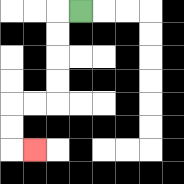{'start': '[3, 0]', 'end': '[1, 6]', 'path_directions': 'L,D,D,D,D,L,L,D,D,R', 'path_coordinates': '[[3, 0], [2, 0], [2, 1], [2, 2], [2, 3], [2, 4], [1, 4], [0, 4], [0, 5], [0, 6], [1, 6]]'}